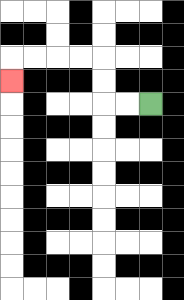{'start': '[6, 4]', 'end': '[0, 3]', 'path_directions': 'L,L,U,U,L,L,L,L,D', 'path_coordinates': '[[6, 4], [5, 4], [4, 4], [4, 3], [4, 2], [3, 2], [2, 2], [1, 2], [0, 2], [0, 3]]'}